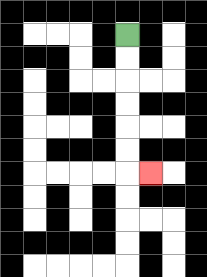{'start': '[5, 1]', 'end': '[6, 7]', 'path_directions': 'D,D,D,D,D,D,R', 'path_coordinates': '[[5, 1], [5, 2], [5, 3], [5, 4], [5, 5], [5, 6], [5, 7], [6, 7]]'}